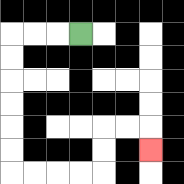{'start': '[3, 1]', 'end': '[6, 6]', 'path_directions': 'L,L,L,D,D,D,D,D,D,R,R,R,R,U,U,R,R,D', 'path_coordinates': '[[3, 1], [2, 1], [1, 1], [0, 1], [0, 2], [0, 3], [0, 4], [0, 5], [0, 6], [0, 7], [1, 7], [2, 7], [3, 7], [4, 7], [4, 6], [4, 5], [5, 5], [6, 5], [6, 6]]'}